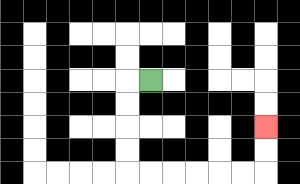{'start': '[6, 3]', 'end': '[11, 5]', 'path_directions': 'L,D,D,D,D,R,R,R,R,R,R,U,U', 'path_coordinates': '[[6, 3], [5, 3], [5, 4], [5, 5], [5, 6], [5, 7], [6, 7], [7, 7], [8, 7], [9, 7], [10, 7], [11, 7], [11, 6], [11, 5]]'}